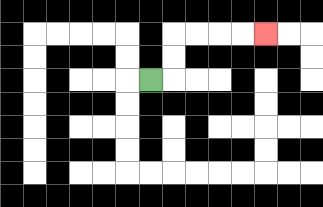{'start': '[6, 3]', 'end': '[11, 1]', 'path_directions': 'R,U,U,R,R,R,R', 'path_coordinates': '[[6, 3], [7, 3], [7, 2], [7, 1], [8, 1], [9, 1], [10, 1], [11, 1]]'}